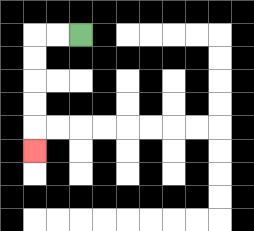{'start': '[3, 1]', 'end': '[1, 6]', 'path_directions': 'L,L,D,D,D,D,D', 'path_coordinates': '[[3, 1], [2, 1], [1, 1], [1, 2], [1, 3], [1, 4], [1, 5], [1, 6]]'}